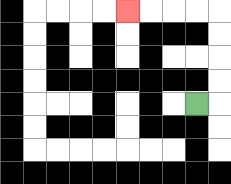{'start': '[8, 4]', 'end': '[5, 0]', 'path_directions': 'R,U,U,U,U,L,L,L,L', 'path_coordinates': '[[8, 4], [9, 4], [9, 3], [9, 2], [9, 1], [9, 0], [8, 0], [7, 0], [6, 0], [5, 0]]'}